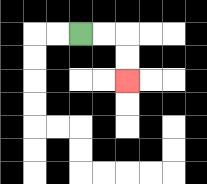{'start': '[3, 1]', 'end': '[5, 3]', 'path_directions': 'R,R,D,D', 'path_coordinates': '[[3, 1], [4, 1], [5, 1], [5, 2], [5, 3]]'}